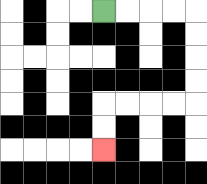{'start': '[4, 0]', 'end': '[4, 6]', 'path_directions': 'R,R,R,R,D,D,D,D,L,L,L,L,D,D', 'path_coordinates': '[[4, 0], [5, 0], [6, 0], [7, 0], [8, 0], [8, 1], [8, 2], [8, 3], [8, 4], [7, 4], [6, 4], [5, 4], [4, 4], [4, 5], [4, 6]]'}